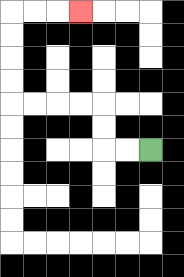{'start': '[6, 6]', 'end': '[3, 0]', 'path_directions': 'L,L,U,U,L,L,L,L,U,U,U,U,R,R,R', 'path_coordinates': '[[6, 6], [5, 6], [4, 6], [4, 5], [4, 4], [3, 4], [2, 4], [1, 4], [0, 4], [0, 3], [0, 2], [0, 1], [0, 0], [1, 0], [2, 0], [3, 0]]'}